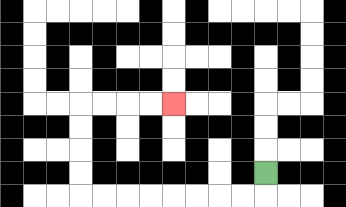{'start': '[11, 7]', 'end': '[7, 4]', 'path_directions': 'D,L,L,L,L,L,L,L,L,U,U,U,U,R,R,R,R', 'path_coordinates': '[[11, 7], [11, 8], [10, 8], [9, 8], [8, 8], [7, 8], [6, 8], [5, 8], [4, 8], [3, 8], [3, 7], [3, 6], [3, 5], [3, 4], [4, 4], [5, 4], [6, 4], [7, 4]]'}